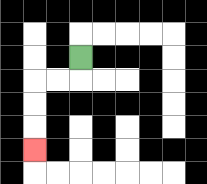{'start': '[3, 2]', 'end': '[1, 6]', 'path_directions': 'D,L,L,D,D,D', 'path_coordinates': '[[3, 2], [3, 3], [2, 3], [1, 3], [1, 4], [1, 5], [1, 6]]'}